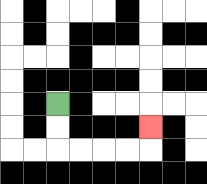{'start': '[2, 4]', 'end': '[6, 5]', 'path_directions': 'D,D,R,R,R,R,U', 'path_coordinates': '[[2, 4], [2, 5], [2, 6], [3, 6], [4, 6], [5, 6], [6, 6], [6, 5]]'}